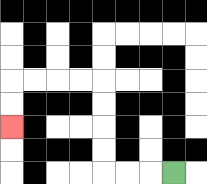{'start': '[7, 7]', 'end': '[0, 5]', 'path_directions': 'L,L,L,U,U,U,U,L,L,L,L,D,D', 'path_coordinates': '[[7, 7], [6, 7], [5, 7], [4, 7], [4, 6], [4, 5], [4, 4], [4, 3], [3, 3], [2, 3], [1, 3], [0, 3], [0, 4], [0, 5]]'}